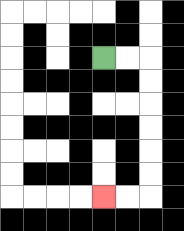{'start': '[4, 2]', 'end': '[4, 8]', 'path_directions': 'R,R,D,D,D,D,D,D,L,L', 'path_coordinates': '[[4, 2], [5, 2], [6, 2], [6, 3], [6, 4], [6, 5], [6, 6], [6, 7], [6, 8], [5, 8], [4, 8]]'}